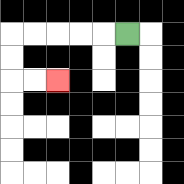{'start': '[5, 1]', 'end': '[2, 3]', 'path_directions': 'L,L,L,L,L,D,D,R,R', 'path_coordinates': '[[5, 1], [4, 1], [3, 1], [2, 1], [1, 1], [0, 1], [0, 2], [0, 3], [1, 3], [2, 3]]'}